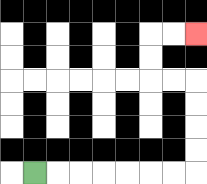{'start': '[1, 7]', 'end': '[8, 1]', 'path_directions': 'R,R,R,R,R,R,R,U,U,U,U,L,L,U,U,R,R', 'path_coordinates': '[[1, 7], [2, 7], [3, 7], [4, 7], [5, 7], [6, 7], [7, 7], [8, 7], [8, 6], [8, 5], [8, 4], [8, 3], [7, 3], [6, 3], [6, 2], [6, 1], [7, 1], [8, 1]]'}